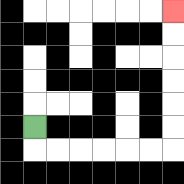{'start': '[1, 5]', 'end': '[7, 0]', 'path_directions': 'D,R,R,R,R,R,R,U,U,U,U,U,U', 'path_coordinates': '[[1, 5], [1, 6], [2, 6], [3, 6], [4, 6], [5, 6], [6, 6], [7, 6], [7, 5], [7, 4], [7, 3], [7, 2], [7, 1], [7, 0]]'}